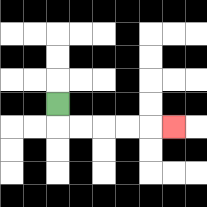{'start': '[2, 4]', 'end': '[7, 5]', 'path_directions': 'D,R,R,R,R,R', 'path_coordinates': '[[2, 4], [2, 5], [3, 5], [4, 5], [5, 5], [6, 5], [7, 5]]'}